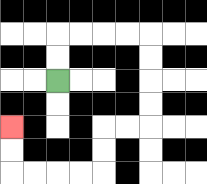{'start': '[2, 3]', 'end': '[0, 5]', 'path_directions': 'U,U,R,R,R,R,D,D,D,D,L,L,D,D,L,L,L,L,U,U', 'path_coordinates': '[[2, 3], [2, 2], [2, 1], [3, 1], [4, 1], [5, 1], [6, 1], [6, 2], [6, 3], [6, 4], [6, 5], [5, 5], [4, 5], [4, 6], [4, 7], [3, 7], [2, 7], [1, 7], [0, 7], [0, 6], [0, 5]]'}